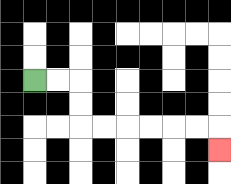{'start': '[1, 3]', 'end': '[9, 6]', 'path_directions': 'R,R,D,D,R,R,R,R,R,R,D', 'path_coordinates': '[[1, 3], [2, 3], [3, 3], [3, 4], [3, 5], [4, 5], [5, 5], [6, 5], [7, 5], [8, 5], [9, 5], [9, 6]]'}